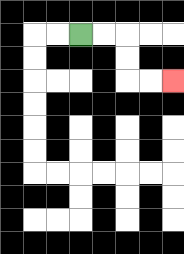{'start': '[3, 1]', 'end': '[7, 3]', 'path_directions': 'R,R,D,D,R,R', 'path_coordinates': '[[3, 1], [4, 1], [5, 1], [5, 2], [5, 3], [6, 3], [7, 3]]'}